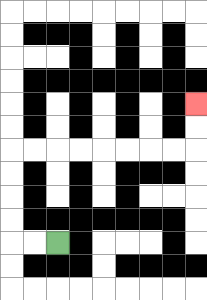{'start': '[2, 10]', 'end': '[8, 4]', 'path_directions': 'L,L,U,U,U,U,R,R,R,R,R,R,R,R,U,U', 'path_coordinates': '[[2, 10], [1, 10], [0, 10], [0, 9], [0, 8], [0, 7], [0, 6], [1, 6], [2, 6], [3, 6], [4, 6], [5, 6], [6, 6], [7, 6], [8, 6], [8, 5], [8, 4]]'}